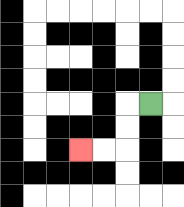{'start': '[6, 4]', 'end': '[3, 6]', 'path_directions': 'L,D,D,L,L', 'path_coordinates': '[[6, 4], [5, 4], [5, 5], [5, 6], [4, 6], [3, 6]]'}